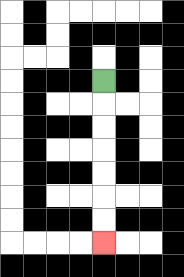{'start': '[4, 3]', 'end': '[4, 10]', 'path_directions': 'D,D,D,D,D,D,D', 'path_coordinates': '[[4, 3], [4, 4], [4, 5], [4, 6], [4, 7], [4, 8], [4, 9], [4, 10]]'}